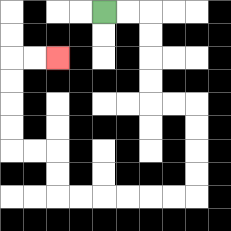{'start': '[4, 0]', 'end': '[2, 2]', 'path_directions': 'R,R,D,D,D,D,R,R,D,D,D,D,L,L,L,L,L,L,U,U,L,L,U,U,U,U,R,R', 'path_coordinates': '[[4, 0], [5, 0], [6, 0], [6, 1], [6, 2], [6, 3], [6, 4], [7, 4], [8, 4], [8, 5], [8, 6], [8, 7], [8, 8], [7, 8], [6, 8], [5, 8], [4, 8], [3, 8], [2, 8], [2, 7], [2, 6], [1, 6], [0, 6], [0, 5], [0, 4], [0, 3], [0, 2], [1, 2], [2, 2]]'}